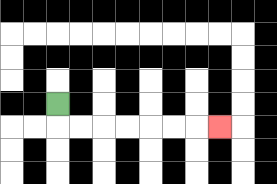{'start': '[2, 4]', 'end': '[9, 5]', 'path_directions': 'D,R,R,R,R,R,R,R', 'path_coordinates': '[[2, 4], [2, 5], [3, 5], [4, 5], [5, 5], [6, 5], [7, 5], [8, 5], [9, 5]]'}